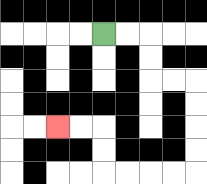{'start': '[4, 1]', 'end': '[2, 5]', 'path_directions': 'R,R,D,D,R,R,D,D,D,D,L,L,L,L,U,U,L,L', 'path_coordinates': '[[4, 1], [5, 1], [6, 1], [6, 2], [6, 3], [7, 3], [8, 3], [8, 4], [8, 5], [8, 6], [8, 7], [7, 7], [6, 7], [5, 7], [4, 7], [4, 6], [4, 5], [3, 5], [2, 5]]'}